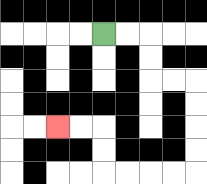{'start': '[4, 1]', 'end': '[2, 5]', 'path_directions': 'R,R,D,D,R,R,D,D,D,D,L,L,L,L,U,U,L,L', 'path_coordinates': '[[4, 1], [5, 1], [6, 1], [6, 2], [6, 3], [7, 3], [8, 3], [8, 4], [8, 5], [8, 6], [8, 7], [7, 7], [6, 7], [5, 7], [4, 7], [4, 6], [4, 5], [3, 5], [2, 5]]'}